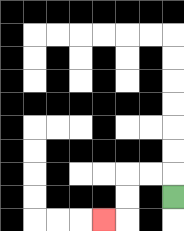{'start': '[7, 8]', 'end': '[4, 9]', 'path_directions': 'U,L,L,D,D,L', 'path_coordinates': '[[7, 8], [7, 7], [6, 7], [5, 7], [5, 8], [5, 9], [4, 9]]'}